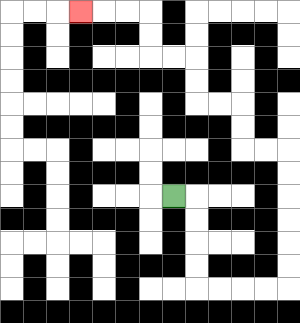{'start': '[7, 8]', 'end': '[3, 0]', 'path_directions': 'R,D,D,D,D,R,R,R,R,U,U,U,U,U,U,L,L,U,U,L,L,U,U,L,L,U,U,L,L,L', 'path_coordinates': '[[7, 8], [8, 8], [8, 9], [8, 10], [8, 11], [8, 12], [9, 12], [10, 12], [11, 12], [12, 12], [12, 11], [12, 10], [12, 9], [12, 8], [12, 7], [12, 6], [11, 6], [10, 6], [10, 5], [10, 4], [9, 4], [8, 4], [8, 3], [8, 2], [7, 2], [6, 2], [6, 1], [6, 0], [5, 0], [4, 0], [3, 0]]'}